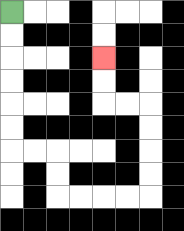{'start': '[0, 0]', 'end': '[4, 2]', 'path_directions': 'D,D,D,D,D,D,R,R,D,D,R,R,R,R,U,U,U,U,L,L,U,U', 'path_coordinates': '[[0, 0], [0, 1], [0, 2], [0, 3], [0, 4], [0, 5], [0, 6], [1, 6], [2, 6], [2, 7], [2, 8], [3, 8], [4, 8], [5, 8], [6, 8], [6, 7], [6, 6], [6, 5], [6, 4], [5, 4], [4, 4], [4, 3], [4, 2]]'}